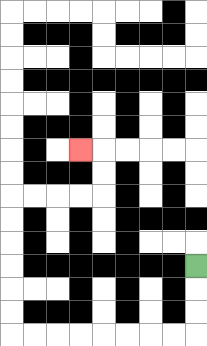{'start': '[8, 11]', 'end': '[3, 6]', 'path_directions': 'D,D,D,L,L,L,L,L,L,L,L,U,U,U,U,U,U,R,R,R,R,U,U,L', 'path_coordinates': '[[8, 11], [8, 12], [8, 13], [8, 14], [7, 14], [6, 14], [5, 14], [4, 14], [3, 14], [2, 14], [1, 14], [0, 14], [0, 13], [0, 12], [0, 11], [0, 10], [0, 9], [0, 8], [1, 8], [2, 8], [3, 8], [4, 8], [4, 7], [4, 6], [3, 6]]'}